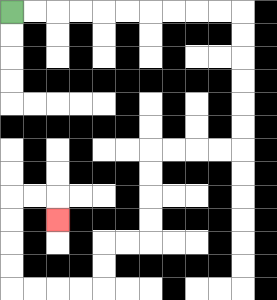{'start': '[0, 0]', 'end': '[2, 9]', 'path_directions': 'R,R,R,R,R,R,R,R,R,R,D,D,D,D,D,D,L,L,L,L,D,D,D,D,L,L,D,D,L,L,L,L,U,U,U,U,R,R,D', 'path_coordinates': '[[0, 0], [1, 0], [2, 0], [3, 0], [4, 0], [5, 0], [6, 0], [7, 0], [8, 0], [9, 0], [10, 0], [10, 1], [10, 2], [10, 3], [10, 4], [10, 5], [10, 6], [9, 6], [8, 6], [7, 6], [6, 6], [6, 7], [6, 8], [6, 9], [6, 10], [5, 10], [4, 10], [4, 11], [4, 12], [3, 12], [2, 12], [1, 12], [0, 12], [0, 11], [0, 10], [0, 9], [0, 8], [1, 8], [2, 8], [2, 9]]'}